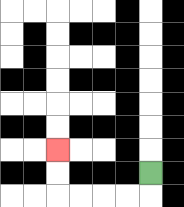{'start': '[6, 7]', 'end': '[2, 6]', 'path_directions': 'D,L,L,L,L,U,U', 'path_coordinates': '[[6, 7], [6, 8], [5, 8], [4, 8], [3, 8], [2, 8], [2, 7], [2, 6]]'}